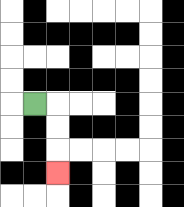{'start': '[1, 4]', 'end': '[2, 7]', 'path_directions': 'R,D,D,D', 'path_coordinates': '[[1, 4], [2, 4], [2, 5], [2, 6], [2, 7]]'}